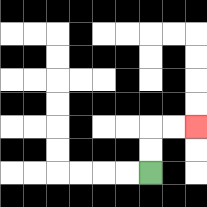{'start': '[6, 7]', 'end': '[8, 5]', 'path_directions': 'U,U,R,R', 'path_coordinates': '[[6, 7], [6, 6], [6, 5], [7, 5], [8, 5]]'}